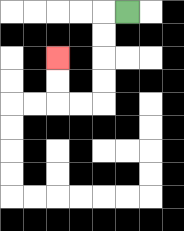{'start': '[5, 0]', 'end': '[2, 2]', 'path_directions': 'L,D,D,D,D,L,L,U,U', 'path_coordinates': '[[5, 0], [4, 0], [4, 1], [4, 2], [4, 3], [4, 4], [3, 4], [2, 4], [2, 3], [2, 2]]'}